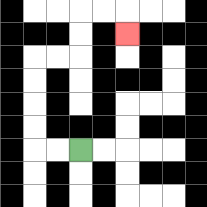{'start': '[3, 6]', 'end': '[5, 1]', 'path_directions': 'L,L,U,U,U,U,R,R,U,U,R,R,D', 'path_coordinates': '[[3, 6], [2, 6], [1, 6], [1, 5], [1, 4], [1, 3], [1, 2], [2, 2], [3, 2], [3, 1], [3, 0], [4, 0], [5, 0], [5, 1]]'}